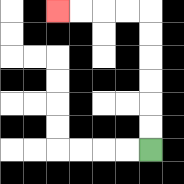{'start': '[6, 6]', 'end': '[2, 0]', 'path_directions': 'U,U,U,U,U,U,L,L,L,L', 'path_coordinates': '[[6, 6], [6, 5], [6, 4], [6, 3], [6, 2], [6, 1], [6, 0], [5, 0], [4, 0], [3, 0], [2, 0]]'}